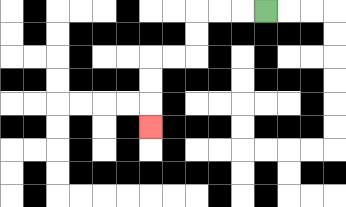{'start': '[11, 0]', 'end': '[6, 5]', 'path_directions': 'L,L,L,D,D,L,L,D,D,D', 'path_coordinates': '[[11, 0], [10, 0], [9, 0], [8, 0], [8, 1], [8, 2], [7, 2], [6, 2], [6, 3], [6, 4], [6, 5]]'}